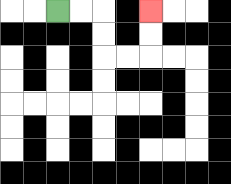{'start': '[2, 0]', 'end': '[6, 0]', 'path_directions': 'R,R,D,D,R,R,U,U', 'path_coordinates': '[[2, 0], [3, 0], [4, 0], [4, 1], [4, 2], [5, 2], [6, 2], [6, 1], [6, 0]]'}